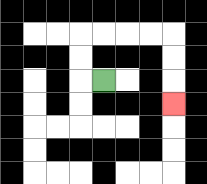{'start': '[4, 3]', 'end': '[7, 4]', 'path_directions': 'L,U,U,R,R,R,R,D,D,D', 'path_coordinates': '[[4, 3], [3, 3], [3, 2], [3, 1], [4, 1], [5, 1], [6, 1], [7, 1], [7, 2], [7, 3], [7, 4]]'}